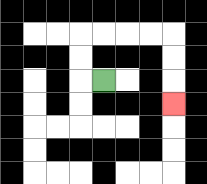{'start': '[4, 3]', 'end': '[7, 4]', 'path_directions': 'L,U,U,R,R,R,R,D,D,D', 'path_coordinates': '[[4, 3], [3, 3], [3, 2], [3, 1], [4, 1], [5, 1], [6, 1], [7, 1], [7, 2], [7, 3], [7, 4]]'}